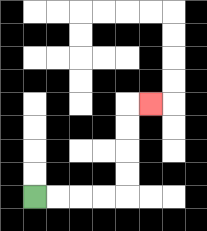{'start': '[1, 8]', 'end': '[6, 4]', 'path_directions': 'R,R,R,R,U,U,U,U,R', 'path_coordinates': '[[1, 8], [2, 8], [3, 8], [4, 8], [5, 8], [5, 7], [5, 6], [5, 5], [5, 4], [6, 4]]'}